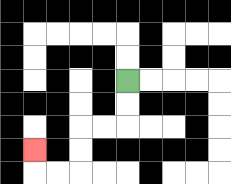{'start': '[5, 3]', 'end': '[1, 6]', 'path_directions': 'D,D,L,L,D,D,L,L,U', 'path_coordinates': '[[5, 3], [5, 4], [5, 5], [4, 5], [3, 5], [3, 6], [3, 7], [2, 7], [1, 7], [1, 6]]'}